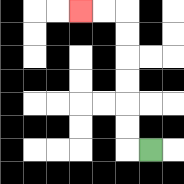{'start': '[6, 6]', 'end': '[3, 0]', 'path_directions': 'L,U,U,U,U,U,U,L,L', 'path_coordinates': '[[6, 6], [5, 6], [5, 5], [5, 4], [5, 3], [5, 2], [5, 1], [5, 0], [4, 0], [3, 0]]'}